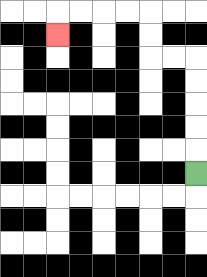{'start': '[8, 7]', 'end': '[2, 1]', 'path_directions': 'U,U,U,U,U,L,L,U,U,L,L,L,L,D', 'path_coordinates': '[[8, 7], [8, 6], [8, 5], [8, 4], [8, 3], [8, 2], [7, 2], [6, 2], [6, 1], [6, 0], [5, 0], [4, 0], [3, 0], [2, 0], [2, 1]]'}